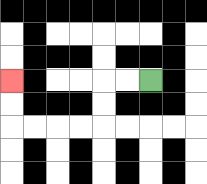{'start': '[6, 3]', 'end': '[0, 3]', 'path_directions': 'L,L,D,D,L,L,L,L,U,U', 'path_coordinates': '[[6, 3], [5, 3], [4, 3], [4, 4], [4, 5], [3, 5], [2, 5], [1, 5], [0, 5], [0, 4], [0, 3]]'}